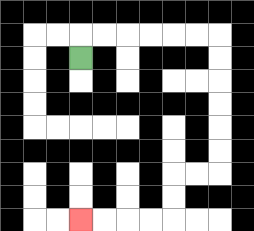{'start': '[3, 2]', 'end': '[3, 9]', 'path_directions': 'U,R,R,R,R,R,R,D,D,D,D,D,D,L,L,D,D,L,L,L,L', 'path_coordinates': '[[3, 2], [3, 1], [4, 1], [5, 1], [6, 1], [7, 1], [8, 1], [9, 1], [9, 2], [9, 3], [9, 4], [9, 5], [9, 6], [9, 7], [8, 7], [7, 7], [7, 8], [7, 9], [6, 9], [5, 9], [4, 9], [3, 9]]'}